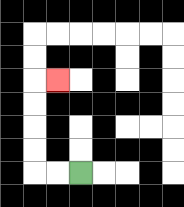{'start': '[3, 7]', 'end': '[2, 3]', 'path_directions': 'L,L,U,U,U,U,R', 'path_coordinates': '[[3, 7], [2, 7], [1, 7], [1, 6], [1, 5], [1, 4], [1, 3], [2, 3]]'}